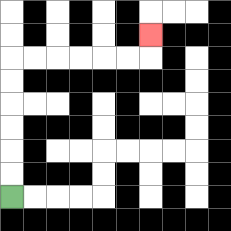{'start': '[0, 8]', 'end': '[6, 1]', 'path_directions': 'U,U,U,U,U,U,R,R,R,R,R,R,U', 'path_coordinates': '[[0, 8], [0, 7], [0, 6], [0, 5], [0, 4], [0, 3], [0, 2], [1, 2], [2, 2], [3, 2], [4, 2], [5, 2], [6, 2], [6, 1]]'}